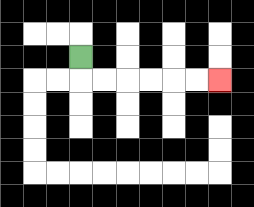{'start': '[3, 2]', 'end': '[9, 3]', 'path_directions': 'D,R,R,R,R,R,R', 'path_coordinates': '[[3, 2], [3, 3], [4, 3], [5, 3], [6, 3], [7, 3], [8, 3], [9, 3]]'}